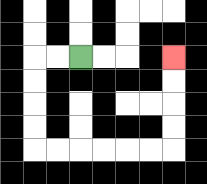{'start': '[3, 2]', 'end': '[7, 2]', 'path_directions': 'L,L,D,D,D,D,R,R,R,R,R,R,U,U,U,U', 'path_coordinates': '[[3, 2], [2, 2], [1, 2], [1, 3], [1, 4], [1, 5], [1, 6], [2, 6], [3, 6], [4, 6], [5, 6], [6, 6], [7, 6], [7, 5], [7, 4], [7, 3], [7, 2]]'}